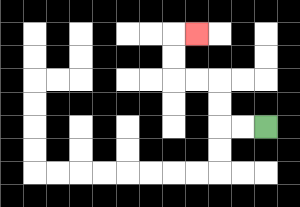{'start': '[11, 5]', 'end': '[8, 1]', 'path_directions': 'L,L,U,U,L,L,U,U,R', 'path_coordinates': '[[11, 5], [10, 5], [9, 5], [9, 4], [9, 3], [8, 3], [7, 3], [7, 2], [7, 1], [8, 1]]'}